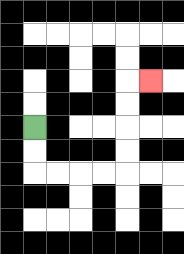{'start': '[1, 5]', 'end': '[6, 3]', 'path_directions': 'D,D,R,R,R,R,U,U,U,U,R', 'path_coordinates': '[[1, 5], [1, 6], [1, 7], [2, 7], [3, 7], [4, 7], [5, 7], [5, 6], [5, 5], [5, 4], [5, 3], [6, 3]]'}